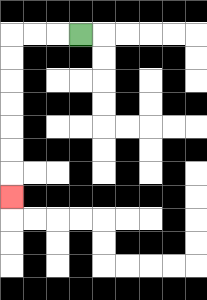{'start': '[3, 1]', 'end': '[0, 8]', 'path_directions': 'L,L,L,D,D,D,D,D,D,D', 'path_coordinates': '[[3, 1], [2, 1], [1, 1], [0, 1], [0, 2], [0, 3], [0, 4], [0, 5], [0, 6], [0, 7], [0, 8]]'}